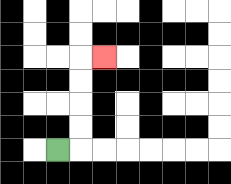{'start': '[2, 6]', 'end': '[4, 2]', 'path_directions': 'R,U,U,U,U,R', 'path_coordinates': '[[2, 6], [3, 6], [3, 5], [3, 4], [3, 3], [3, 2], [4, 2]]'}